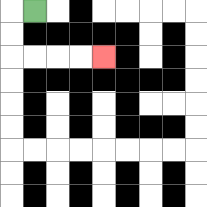{'start': '[1, 0]', 'end': '[4, 2]', 'path_directions': 'L,D,D,R,R,R,R', 'path_coordinates': '[[1, 0], [0, 0], [0, 1], [0, 2], [1, 2], [2, 2], [3, 2], [4, 2]]'}